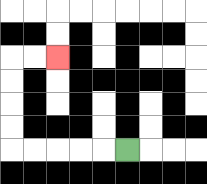{'start': '[5, 6]', 'end': '[2, 2]', 'path_directions': 'L,L,L,L,L,U,U,U,U,R,R', 'path_coordinates': '[[5, 6], [4, 6], [3, 6], [2, 6], [1, 6], [0, 6], [0, 5], [0, 4], [0, 3], [0, 2], [1, 2], [2, 2]]'}